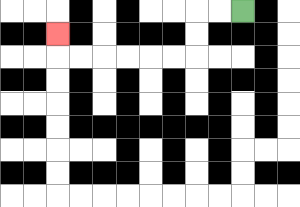{'start': '[10, 0]', 'end': '[2, 1]', 'path_directions': 'L,L,D,D,L,L,L,L,L,L,U', 'path_coordinates': '[[10, 0], [9, 0], [8, 0], [8, 1], [8, 2], [7, 2], [6, 2], [5, 2], [4, 2], [3, 2], [2, 2], [2, 1]]'}